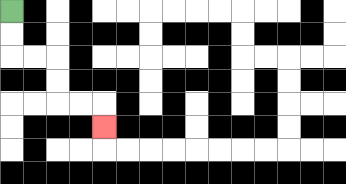{'start': '[0, 0]', 'end': '[4, 5]', 'path_directions': 'D,D,R,R,D,D,R,R,D', 'path_coordinates': '[[0, 0], [0, 1], [0, 2], [1, 2], [2, 2], [2, 3], [2, 4], [3, 4], [4, 4], [4, 5]]'}